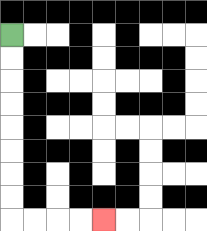{'start': '[0, 1]', 'end': '[4, 9]', 'path_directions': 'D,D,D,D,D,D,D,D,R,R,R,R', 'path_coordinates': '[[0, 1], [0, 2], [0, 3], [0, 4], [0, 5], [0, 6], [0, 7], [0, 8], [0, 9], [1, 9], [2, 9], [3, 9], [4, 9]]'}